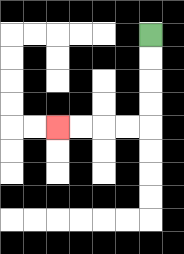{'start': '[6, 1]', 'end': '[2, 5]', 'path_directions': 'D,D,D,D,L,L,L,L', 'path_coordinates': '[[6, 1], [6, 2], [6, 3], [6, 4], [6, 5], [5, 5], [4, 5], [3, 5], [2, 5]]'}